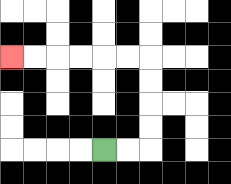{'start': '[4, 6]', 'end': '[0, 2]', 'path_directions': 'R,R,U,U,U,U,L,L,L,L,L,L', 'path_coordinates': '[[4, 6], [5, 6], [6, 6], [6, 5], [6, 4], [6, 3], [6, 2], [5, 2], [4, 2], [3, 2], [2, 2], [1, 2], [0, 2]]'}